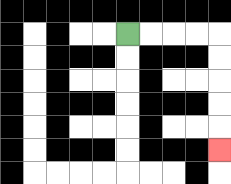{'start': '[5, 1]', 'end': '[9, 6]', 'path_directions': 'R,R,R,R,D,D,D,D,D', 'path_coordinates': '[[5, 1], [6, 1], [7, 1], [8, 1], [9, 1], [9, 2], [9, 3], [9, 4], [9, 5], [9, 6]]'}